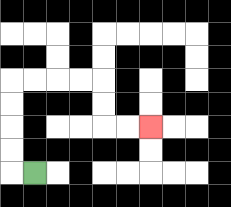{'start': '[1, 7]', 'end': '[6, 5]', 'path_directions': 'L,U,U,U,U,R,R,R,R,D,D,R,R', 'path_coordinates': '[[1, 7], [0, 7], [0, 6], [0, 5], [0, 4], [0, 3], [1, 3], [2, 3], [3, 3], [4, 3], [4, 4], [4, 5], [5, 5], [6, 5]]'}